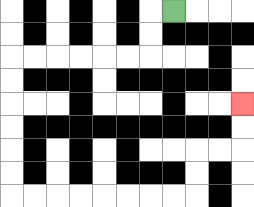{'start': '[7, 0]', 'end': '[10, 4]', 'path_directions': 'L,D,D,L,L,L,L,L,L,D,D,D,D,D,D,R,R,R,R,R,R,R,R,U,U,R,R,U,U', 'path_coordinates': '[[7, 0], [6, 0], [6, 1], [6, 2], [5, 2], [4, 2], [3, 2], [2, 2], [1, 2], [0, 2], [0, 3], [0, 4], [0, 5], [0, 6], [0, 7], [0, 8], [1, 8], [2, 8], [3, 8], [4, 8], [5, 8], [6, 8], [7, 8], [8, 8], [8, 7], [8, 6], [9, 6], [10, 6], [10, 5], [10, 4]]'}